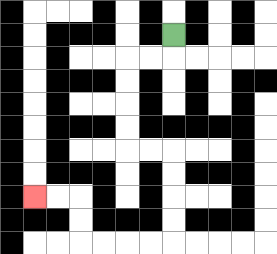{'start': '[7, 1]', 'end': '[1, 8]', 'path_directions': 'D,L,L,D,D,D,D,R,R,D,D,D,D,L,L,L,L,U,U,L,L', 'path_coordinates': '[[7, 1], [7, 2], [6, 2], [5, 2], [5, 3], [5, 4], [5, 5], [5, 6], [6, 6], [7, 6], [7, 7], [7, 8], [7, 9], [7, 10], [6, 10], [5, 10], [4, 10], [3, 10], [3, 9], [3, 8], [2, 8], [1, 8]]'}